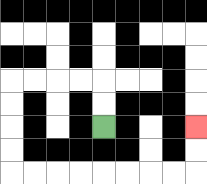{'start': '[4, 5]', 'end': '[8, 5]', 'path_directions': 'U,U,L,L,L,L,D,D,D,D,R,R,R,R,R,R,R,R,U,U', 'path_coordinates': '[[4, 5], [4, 4], [4, 3], [3, 3], [2, 3], [1, 3], [0, 3], [0, 4], [0, 5], [0, 6], [0, 7], [1, 7], [2, 7], [3, 7], [4, 7], [5, 7], [6, 7], [7, 7], [8, 7], [8, 6], [8, 5]]'}